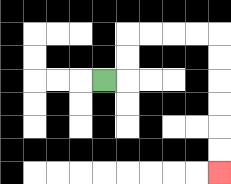{'start': '[4, 3]', 'end': '[9, 7]', 'path_directions': 'R,U,U,R,R,R,R,D,D,D,D,D,D', 'path_coordinates': '[[4, 3], [5, 3], [5, 2], [5, 1], [6, 1], [7, 1], [8, 1], [9, 1], [9, 2], [9, 3], [9, 4], [9, 5], [9, 6], [9, 7]]'}